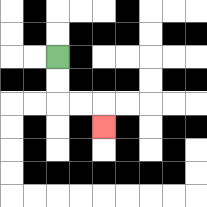{'start': '[2, 2]', 'end': '[4, 5]', 'path_directions': 'D,D,R,R,D', 'path_coordinates': '[[2, 2], [2, 3], [2, 4], [3, 4], [4, 4], [4, 5]]'}